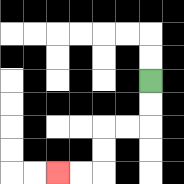{'start': '[6, 3]', 'end': '[2, 7]', 'path_directions': 'D,D,L,L,D,D,L,L', 'path_coordinates': '[[6, 3], [6, 4], [6, 5], [5, 5], [4, 5], [4, 6], [4, 7], [3, 7], [2, 7]]'}